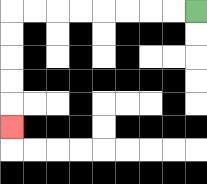{'start': '[8, 0]', 'end': '[0, 5]', 'path_directions': 'L,L,L,L,L,L,L,L,D,D,D,D,D', 'path_coordinates': '[[8, 0], [7, 0], [6, 0], [5, 0], [4, 0], [3, 0], [2, 0], [1, 0], [0, 0], [0, 1], [0, 2], [0, 3], [0, 4], [0, 5]]'}